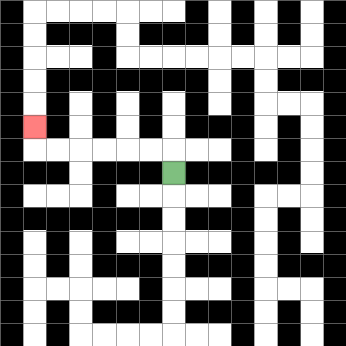{'start': '[7, 7]', 'end': '[1, 5]', 'path_directions': 'U,L,L,L,L,L,L,U', 'path_coordinates': '[[7, 7], [7, 6], [6, 6], [5, 6], [4, 6], [3, 6], [2, 6], [1, 6], [1, 5]]'}